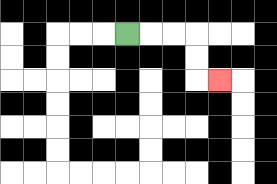{'start': '[5, 1]', 'end': '[9, 3]', 'path_directions': 'R,R,R,D,D,R', 'path_coordinates': '[[5, 1], [6, 1], [7, 1], [8, 1], [8, 2], [8, 3], [9, 3]]'}